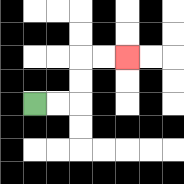{'start': '[1, 4]', 'end': '[5, 2]', 'path_directions': 'R,R,U,U,R,R', 'path_coordinates': '[[1, 4], [2, 4], [3, 4], [3, 3], [3, 2], [4, 2], [5, 2]]'}